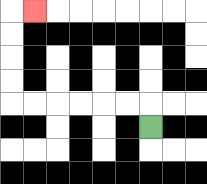{'start': '[6, 5]', 'end': '[1, 0]', 'path_directions': 'U,L,L,L,L,L,L,U,U,U,U,R', 'path_coordinates': '[[6, 5], [6, 4], [5, 4], [4, 4], [3, 4], [2, 4], [1, 4], [0, 4], [0, 3], [0, 2], [0, 1], [0, 0], [1, 0]]'}